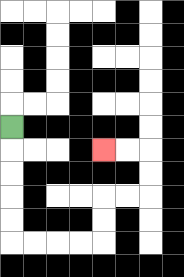{'start': '[0, 5]', 'end': '[4, 6]', 'path_directions': 'D,D,D,D,D,R,R,R,R,U,U,R,R,U,U,L,L', 'path_coordinates': '[[0, 5], [0, 6], [0, 7], [0, 8], [0, 9], [0, 10], [1, 10], [2, 10], [3, 10], [4, 10], [4, 9], [4, 8], [5, 8], [6, 8], [6, 7], [6, 6], [5, 6], [4, 6]]'}